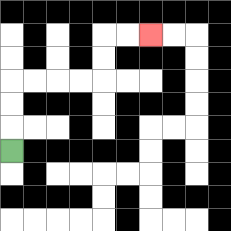{'start': '[0, 6]', 'end': '[6, 1]', 'path_directions': 'U,U,U,R,R,R,R,U,U,R,R', 'path_coordinates': '[[0, 6], [0, 5], [0, 4], [0, 3], [1, 3], [2, 3], [3, 3], [4, 3], [4, 2], [4, 1], [5, 1], [6, 1]]'}